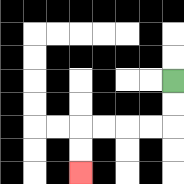{'start': '[7, 3]', 'end': '[3, 7]', 'path_directions': 'D,D,L,L,L,L,D,D', 'path_coordinates': '[[7, 3], [7, 4], [7, 5], [6, 5], [5, 5], [4, 5], [3, 5], [3, 6], [3, 7]]'}